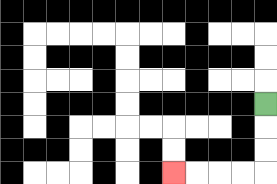{'start': '[11, 4]', 'end': '[7, 7]', 'path_directions': 'D,D,D,L,L,L,L', 'path_coordinates': '[[11, 4], [11, 5], [11, 6], [11, 7], [10, 7], [9, 7], [8, 7], [7, 7]]'}